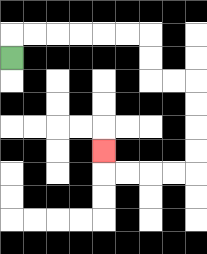{'start': '[0, 2]', 'end': '[4, 6]', 'path_directions': 'U,R,R,R,R,R,R,D,D,R,R,D,D,D,D,L,L,L,L,U', 'path_coordinates': '[[0, 2], [0, 1], [1, 1], [2, 1], [3, 1], [4, 1], [5, 1], [6, 1], [6, 2], [6, 3], [7, 3], [8, 3], [8, 4], [8, 5], [8, 6], [8, 7], [7, 7], [6, 7], [5, 7], [4, 7], [4, 6]]'}